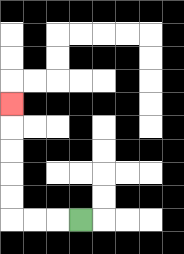{'start': '[3, 9]', 'end': '[0, 4]', 'path_directions': 'L,L,L,U,U,U,U,U', 'path_coordinates': '[[3, 9], [2, 9], [1, 9], [0, 9], [0, 8], [0, 7], [0, 6], [0, 5], [0, 4]]'}